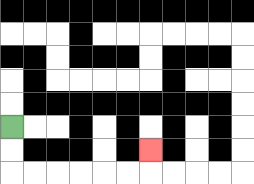{'start': '[0, 5]', 'end': '[6, 6]', 'path_directions': 'D,D,R,R,R,R,R,R,U', 'path_coordinates': '[[0, 5], [0, 6], [0, 7], [1, 7], [2, 7], [3, 7], [4, 7], [5, 7], [6, 7], [6, 6]]'}